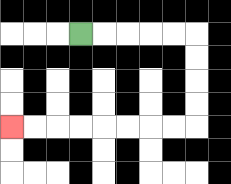{'start': '[3, 1]', 'end': '[0, 5]', 'path_directions': 'R,R,R,R,R,D,D,D,D,L,L,L,L,L,L,L,L', 'path_coordinates': '[[3, 1], [4, 1], [5, 1], [6, 1], [7, 1], [8, 1], [8, 2], [8, 3], [8, 4], [8, 5], [7, 5], [6, 5], [5, 5], [4, 5], [3, 5], [2, 5], [1, 5], [0, 5]]'}